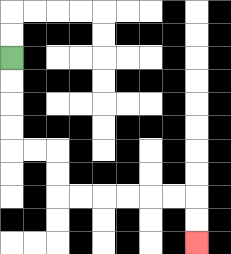{'start': '[0, 2]', 'end': '[8, 10]', 'path_directions': 'D,D,D,D,R,R,D,D,R,R,R,R,R,R,D,D', 'path_coordinates': '[[0, 2], [0, 3], [0, 4], [0, 5], [0, 6], [1, 6], [2, 6], [2, 7], [2, 8], [3, 8], [4, 8], [5, 8], [6, 8], [7, 8], [8, 8], [8, 9], [8, 10]]'}